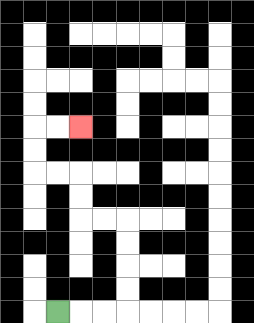{'start': '[2, 13]', 'end': '[3, 5]', 'path_directions': 'R,R,R,U,U,U,U,L,L,U,U,L,L,U,U,R,R', 'path_coordinates': '[[2, 13], [3, 13], [4, 13], [5, 13], [5, 12], [5, 11], [5, 10], [5, 9], [4, 9], [3, 9], [3, 8], [3, 7], [2, 7], [1, 7], [1, 6], [1, 5], [2, 5], [3, 5]]'}